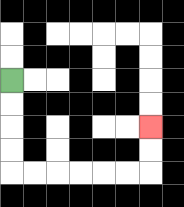{'start': '[0, 3]', 'end': '[6, 5]', 'path_directions': 'D,D,D,D,R,R,R,R,R,R,U,U', 'path_coordinates': '[[0, 3], [0, 4], [0, 5], [0, 6], [0, 7], [1, 7], [2, 7], [3, 7], [4, 7], [5, 7], [6, 7], [6, 6], [6, 5]]'}